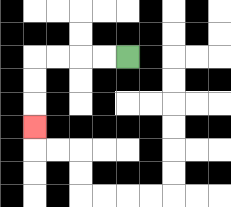{'start': '[5, 2]', 'end': '[1, 5]', 'path_directions': 'L,L,L,L,D,D,D', 'path_coordinates': '[[5, 2], [4, 2], [3, 2], [2, 2], [1, 2], [1, 3], [1, 4], [1, 5]]'}